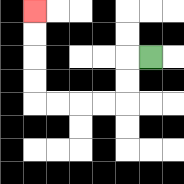{'start': '[6, 2]', 'end': '[1, 0]', 'path_directions': 'L,D,D,L,L,L,L,U,U,U,U', 'path_coordinates': '[[6, 2], [5, 2], [5, 3], [5, 4], [4, 4], [3, 4], [2, 4], [1, 4], [1, 3], [1, 2], [1, 1], [1, 0]]'}